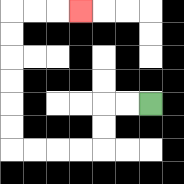{'start': '[6, 4]', 'end': '[3, 0]', 'path_directions': 'L,L,D,D,L,L,L,L,U,U,U,U,U,U,R,R,R', 'path_coordinates': '[[6, 4], [5, 4], [4, 4], [4, 5], [4, 6], [3, 6], [2, 6], [1, 6], [0, 6], [0, 5], [0, 4], [0, 3], [0, 2], [0, 1], [0, 0], [1, 0], [2, 0], [3, 0]]'}